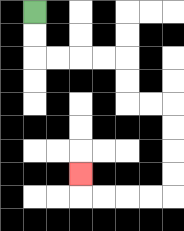{'start': '[1, 0]', 'end': '[3, 7]', 'path_directions': 'D,D,R,R,R,R,D,D,R,R,D,D,D,D,L,L,L,L,U', 'path_coordinates': '[[1, 0], [1, 1], [1, 2], [2, 2], [3, 2], [4, 2], [5, 2], [5, 3], [5, 4], [6, 4], [7, 4], [7, 5], [7, 6], [7, 7], [7, 8], [6, 8], [5, 8], [4, 8], [3, 8], [3, 7]]'}